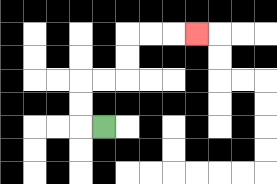{'start': '[4, 5]', 'end': '[8, 1]', 'path_directions': 'L,U,U,R,R,U,U,R,R,R', 'path_coordinates': '[[4, 5], [3, 5], [3, 4], [3, 3], [4, 3], [5, 3], [5, 2], [5, 1], [6, 1], [7, 1], [8, 1]]'}